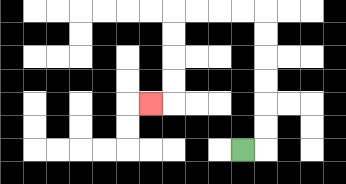{'start': '[10, 6]', 'end': '[6, 4]', 'path_directions': 'R,U,U,U,U,U,U,L,L,L,L,D,D,D,D,L', 'path_coordinates': '[[10, 6], [11, 6], [11, 5], [11, 4], [11, 3], [11, 2], [11, 1], [11, 0], [10, 0], [9, 0], [8, 0], [7, 0], [7, 1], [7, 2], [7, 3], [7, 4], [6, 4]]'}